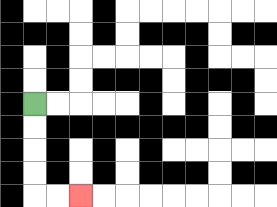{'start': '[1, 4]', 'end': '[3, 8]', 'path_directions': 'D,D,D,D,R,R', 'path_coordinates': '[[1, 4], [1, 5], [1, 6], [1, 7], [1, 8], [2, 8], [3, 8]]'}